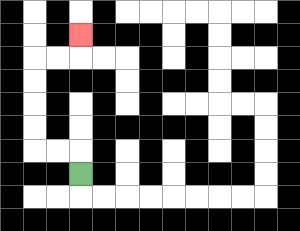{'start': '[3, 7]', 'end': '[3, 1]', 'path_directions': 'U,L,L,U,U,U,U,R,R,U', 'path_coordinates': '[[3, 7], [3, 6], [2, 6], [1, 6], [1, 5], [1, 4], [1, 3], [1, 2], [2, 2], [3, 2], [3, 1]]'}